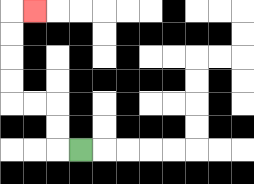{'start': '[3, 6]', 'end': '[1, 0]', 'path_directions': 'L,U,U,L,L,U,U,U,U,R', 'path_coordinates': '[[3, 6], [2, 6], [2, 5], [2, 4], [1, 4], [0, 4], [0, 3], [0, 2], [0, 1], [0, 0], [1, 0]]'}